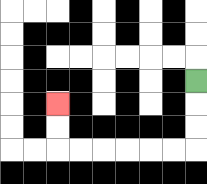{'start': '[8, 3]', 'end': '[2, 4]', 'path_directions': 'D,D,D,L,L,L,L,L,L,U,U', 'path_coordinates': '[[8, 3], [8, 4], [8, 5], [8, 6], [7, 6], [6, 6], [5, 6], [4, 6], [3, 6], [2, 6], [2, 5], [2, 4]]'}